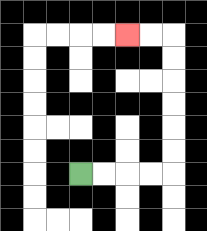{'start': '[3, 7]', 'end': '[5, 1]', 'path_directions': 'R,R,R,R,U,U,U,U,U,U,L,L', 'path_coordinates': '[[3, 7], [4, 7], [5, 7], [6, 7], [7, 7], [7, 6], [7, 5], [7, 4], [7, 3], [7, 2], [7, 1], [6, 1], [5, 1]]'}